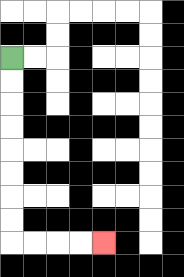{'start': '[0, 2]', 'end': '[4, 10]', 'path_directions': 'D,D,D,D,D,D,D,D,R,R,R,R', 'path_coordinates': '[[0, 2], [0, 3], [0, 4], [0, 5], [0, 6], [0, 7], [0, 8], [0, 9], [0, 10], [1, 10], [2, 10], [3, 10], [4, 10]]'}